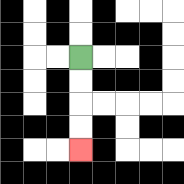{'start': '[3, 2]', 'end': '[3, 6]', 'path_directions': 'D,D,D,D', 'path_coordinates': '[[3, 2], [3, 3], [3, 4], [3, 5], [3, 6]]'}